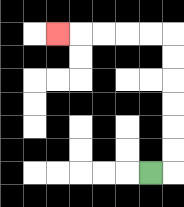{'start': '[6, 7]', 'end': '[2, 1]', 'path_directions': 'R,U,U,U,U,U,U,L,L,L,L,L', 'path_coordinates': '[[6, 7], [7, 7], [7, 6], [7, 5], [7, 4], [7, 3], [7, 2], [7, 1], [6, 1], [5, 1], [4, 1], [3, 1], [2, 1]]'}